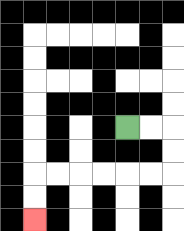{'start': '[5, 5]', 'end': '[1, 9]', 'path_directions': 'R,R,D,D,L,L,L,L,L,L,D,D', 'path_coordinates': '[[5, 5], [6, 5], [7, 5], [7, 6], [7, 7], [6, 7], [5, 7], [4, 7], [3, 7], [2, 7], [1, 7], [1, 8], [1, 9]]'}